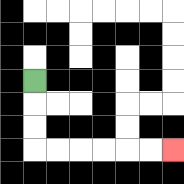{'start': '[1, 3]', 'end': '[7, 6]', 'path_directions': 'D,D,D,R,R,R,R,R,R', 'path_coordinates': '[[1, 3], [1, 4], [1, 5], [1, 6], [2, 6], [3, 6], [4, 6], [5, 6], [6, 6], [7, 6]]'}